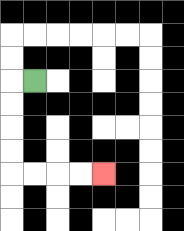{'start': '[1, 3]', 'end': '[4, 7]', 'path_directions': 'L,D,D,D,D,R,R,R,R', 'path_coordinates': '[[1, 3], [0, 3], [0, 4], [0, 5], [0, 6], [0, 7], [1, 7], [2, 7], [3, 7], [4, 7]]'}